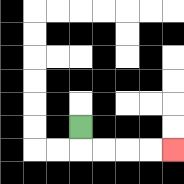{'start': '[3, 5]', 'end': '[7, 6]', 'path_directions': 'D,R,R,R,R', 'path_coordinates': '[[3, 5], [3, 6], [4, 6], [5, 6], [6, 6], [7, 6]]'}